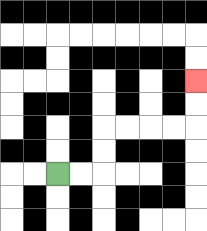{'start': '[2, 7]', 'end': '[8, 3]', 'path_directions': 'R,R,U,U,R,R,R,R,U,U', 'path_coordinates': '[[2, 7], [3, 7], [4, 7], [4, 6], [4, 5], [5, 5], [6, 5], [7, 5], [8, 5], [8, 4], [8, 3]]'}